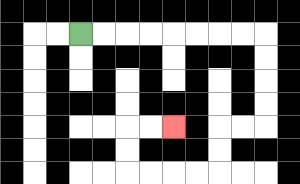{'start': '[3, 1]', 'end': '[7, 5]', 'path_directions': 'R,R,R,R,R,R,R,R,D,D,D,D,L,L,D,D,L,L,L,L,U,U,R,R', 'path_coordinates': '[[3, 1], [4, 1], [5, 1], [6, 1], [7, 1], [8, 1], [9, 1], [10, 1], [11, 1], [11, 2], [11, 3], [11, 4], [11, 5], [10, 5], [9, 5], [9, 6], [9, 7], [8, 7], [7, 7], [6, 7], [5, 7], [5, 6], [5, 5], [6, 5], [7, 5]]'}